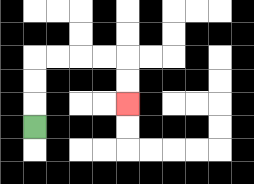{'start': '[1, 5]', 'end': '[5, 4]', 'path_directions': 'U,U,U,R,R,R,R,D,D', 'path_coordinates': '[[1, 5], [1, 4], [1, 3], [1, 2], [2, 2], [3, 2], [4, 2], [5, 2], [5, 3], [5, 4]]'}